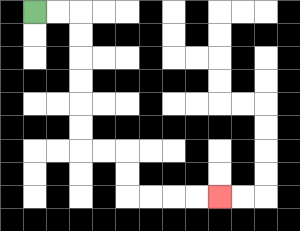{'start': '[1, 0]', 'end': '[9, 8]', 'path_directions': 'R,R,D,D,D,D,D,D,R,R,D,D,R,R,R,R', 'path_coordinates': '[[1, 0], [2, 0], [3, 0], [3, 1], [3, 2], [3, 3], [3, 4], [3, 5], [3, 6], [4, 6], [5, 6], [5, 7], [5, 8], [6, 8], [7, 8], [8, 8], [9, 8]]'}